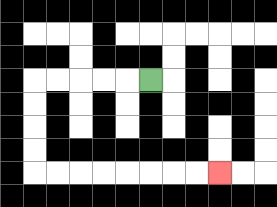{'start': '[6, 3]', 'end': '[9, 7]', 'path_directions': 'L,L,L,L,L,D,D,D,D,R,R,R,R,R,R,R,R', 'path_coordinates': '[[6, 3], [5, 3], [4, 3], [3, 3], [2, 3], [1, 3], [1, 4], [1, 5], [1, 6], [1, 7], [2, 7], [3, 7], [4, 7], [5, 7], [6, 7], [7, 7], [8, 7], [9, 7]]'}